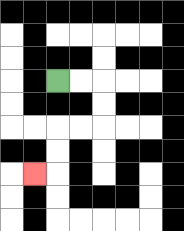{'start': '[2, 3]', 'end': '[1, 7]', 'path_directions': 'R,R,D,D,L,L,D,D,L', 'path_coordinates': '[[2, 3], [3, 3], [4, 3], [4, 4], [4, 5], [3, 5], [2, 5], [2, 6], [2, 7], [1, 7]]'}